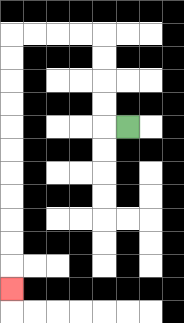{'start': '[5, 5]', 'end': '[0, 12]', 'path_directions': 'L,U,U,U,U,L,L,L,L,D,D,D,D,D,D,D,D,D,D,D', 'path_coordinates': '[[5, 5], [4, 5], [4, 4], [4, 3], [4, 2], [4, 1], [3, 1], [2, 1], [1, 1], [0, 1], [0, 2], [0, 3], [0, 4], [0, 5], [0, 6], [0, 7], [0, 8], [0, 9], [0, 10], [0, 11], [0, 12]]'}